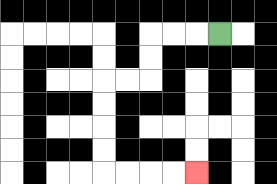{'start': '[9, 1]', 'end': '[8, 7]', 'path_directions': 'L,L,L,D,D,L,L,D,D,D,D,R,R,R,R', 'path_coordinates': '[[9, 1], [8, 1], [7, 1], [6, 1], [6, 2], [6, 3], [5, 3], [4, 3], [4, 4], [4, 5], [4, 6], [4, 7], [5, 7], [6, 7], [7, 7], [8, 7]]'}